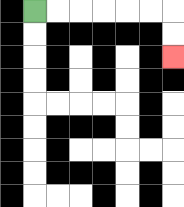{'start': '[1, 0]', 'end': '[7, 2]', 'path_directions': 'R,R,R,R,R,R,D,D', 'path_coordinates': '[[1, 0], [2, 0], [3, 0], [4, 0], [5, 0], [6, 0], [7, 0], [7, 1], [7, 2]]'}